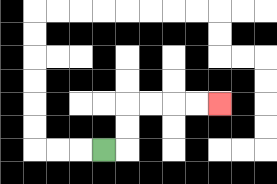{'start': '[4, 6]', 'end': '[9, 4]', 'path_directions': 'R,U,U,R,R,R,R', 'path_coordinates': '[[4, 6], [5, 6], [5, 5], [5, 4], [6, 4], [7, 4], [8, 4], [9, 4]]'}